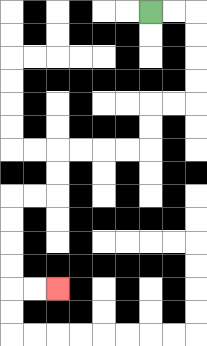{'start': '[6, 0]', 'end': '[2, 12]', 'path_directions': 'R,R,D,D,D,D,L,L,D,D,L,L,L,L,D,D,L,L,D,D,D,D,R,R', 'path_coordinates': '[[6, 0], [7, 0], [8, 0], [8, 1], [8, 2], [8, 3], [8, 4], [7, 4], [6, 4], [6, 5], [6, 6], [5, 6], [4, 6], [3, 6], [2, 6], [2, 7], [2, 8], [1, 8], [0, 8], [0, 9], [0, 10], [0, 11], [0, 12], [1, 12], [2, 12]]'}